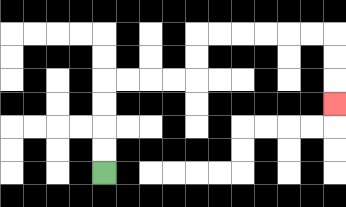{'start': '[4, 7]', 'end': '[14, 4]', 'path_directions': 'U,U,U,U,R,R,R,R,U,U,R,R,R,R,R,R,D,D,D', 'path_coordinates': '[[4, 7], [4, 6], [4, 5], [4, 4], [4, 3], [5, 3], [6, 3], [7, 3], [8, 3], [8, 2], [8, 1], [9, 1], [10, 1], [11, 1], [12, 1], [13, 1], [14, 1], [14, 2], [14, 3], [14, 4]]'}